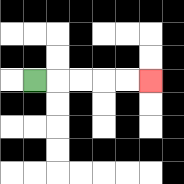{'start': '[1, 3]', 'end': '[6, 3]', 'path_directions': 'R,R,R,R,R', 'path_coordinates': '[[1, 3], [2, 3], [3, 3], [4, 3], [5, 3], [6, 3]]'}